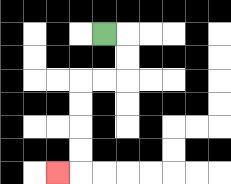{'start': '[4, 1]', 'end': '[2, 7]', 'path_directions': 'R,D,D,L,L,D,D,D,D,L', 'path_coordinates': '[[4, 1], [5, 1], [5, 2], [5, 3], [4, 3], [3, 3], [3, 4], [3, 5], [3, 6], [3, 7], [2, 7]]'}